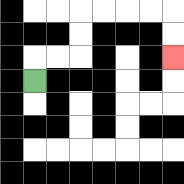{'start': '[1, 3]', 'end': '[7, 2]', 'path_directions': 'U,R,R,U,U,R,R,R,R,D,D', 'path_coordinates': '[[1, 3], [1, 2], [2, 2], [3, 2], [3, 1], [3, 0], [4, 0], [5, 0], [6, 0], [7, 0], [7, 1], [7, 2]]'}